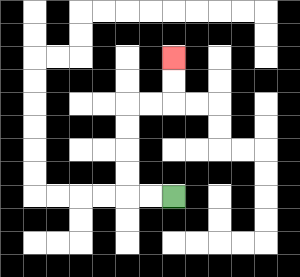{'start': '[7, 8]', 'end': '[7, 2]', 'path_directions': 'L,L,U,U,U,U,R,R,U,U', 'path_coordinates': '[[7, 8], [6, 8], [5, 8], [5, 7], [5, 6], [5, 5], [5, 4], [6, 4], [7, 4], [7, 3], [7, 2]]'}